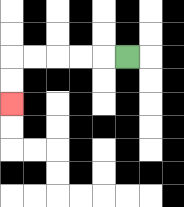{'start': '[5, 2]', 'end': '[0, 4]', 'path_directions': 'L,L,L,L,L,D,D', 'path_coordinates': '[[5, 2], [4, 2], [3, 2], [2, 2], [1, 2], [0, 2], [0, 3], [0, 4]]'}